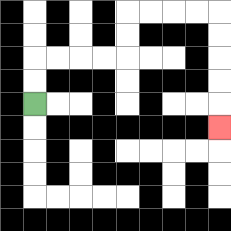{'start': '[1, 4]', 'end': '[9, 5]', 'path_directions': 'U,U,R,R,R,R,U,U,R,R,R,R,D,D,D,D,D', 'path_coordinates': '[[1, 4], [1, 3], [1, 2], [2, 2], [3, 2], [4, 2], [5, 2], [5, 1], [5, 0], [6, 0], [7, 0], [8, 0], [9, 0], [9, 1], [9, 2], [9, 3], [9, 4], [9, 5]]'}